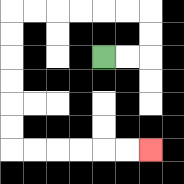{'start': '[4, 2]', 'end': '[6, 6]', 'path_directions': 'R,R,U,U,L,L,L,L,L,L,D,D,D,D,D,D,R,R,R,R,R,R', 'path_coordinates': '[[4, 2], [5, 2], [6, 2], [6, 1], [6, 0], [5, 0], [4, 0], [3, 0], [2, 0], [1, 0], [0, 0], [0, 1], [0, 2], [0, 3], [0, 4], [0, 5], [0, 6], [1, 6], [2, 6], [3, 6], [4, 6], [5, 6], [6, 6]]'}